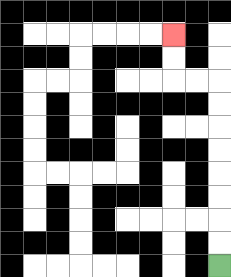{'start': '[9, 11]', 'end': '[7, 1]', 'path_directions': 'U,U,U,U,U,U,U,U,L,L,U,U', 'path_coordinates': '[[9, 11], [9, 10], [9, 9], [9, 8], [9, 7], [9, 6], [9, 5], [9, 4], [9, 3], [8, 3], [7, 3], [7, 2], [7, 1]]'}